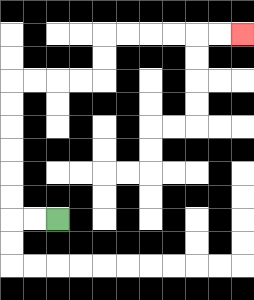{'start': '[2, 9]', 'end': '[10, 1]', 'path_directions': 'L,L,U,U,U,U,U,U,R,R,R,R,U,U,R,R,R,R,R,R', 'path_coordinates': '[[2, 9], [1, 9], [0, 9], [0, 8], [0, 7], [0, 6], [0, 5], [0, 4], [0, 3], [1, 3], [2, 3], [3, 3], [4, 3], [4, 2], [4, 1], [5, 1], [6, 1], [7, 1], [8, 1], [9, 1], [10, 1]]'}